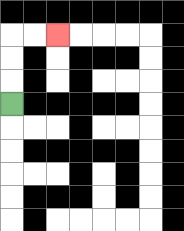{'start': '[0, 4]', 'end': '[2, 1]', 'path_directions': 'U,U,U,R,R', 'path_coordinates': '[[0, 4], [0, 3], [0, 2], [0, 1], [1, 1], [2, 1]]'}